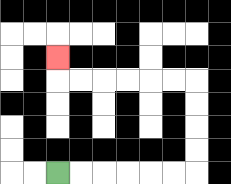{'start': '[2, 7]', 'end': '[2, 2]', 'path_directions': 'R,R,R,R,R,R,U,U,U,U,L,L,L,L,L,L,U', 'path_coordinates': '[[2, 7], [3, 7], [4, 7], [5, 7], [6, 7], [7, 7], [8, 7], [8, 6], [8, 5], [8, 4], [8, 3], [7, 3], [6, 3], [5, 3], [4, 3], [3, 3], [2, 3], [2, 2]]'}